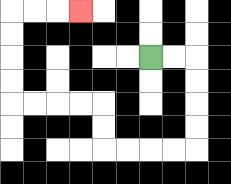{'start': '[6, 2]', 'end': '[3, 0]', 'path_directions': 'R,R,D,D,D,D,L,L,L,L,U,U,L,L,L,L,U,U,U,U,R,R,R', 'path_coordinates': '[[6, 2], [7, 2], [8, 2], [8, 3], [8, 4], [8, 5], [8, 6], [7, 6], [6, 6], [5, 6], [4, 6], [4, 5], [4, 4], [3, 4], [2, 4], [1, 4], [0, 4], [0, 3], [0, 2], [0, 1], [0, 0], [1, 0], [2, 0], [3, 0]]'}